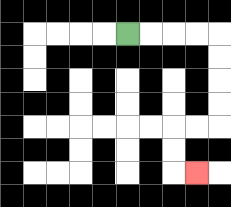{'start': '[5, 1]', 'end': '[8, 7]', 'path_directions': 'R,R,R,R,D,D,D,D,L,L,D,D,R', 'path_coordinates': '[[5, 1], [6, 1], [7, 1], [8, 1], [9, 1], [9, 2], [9, 3], [9, 4], [9, 5], [8, 5], [7, 5], [7, 6], [7, 7], [8, 7]]'}